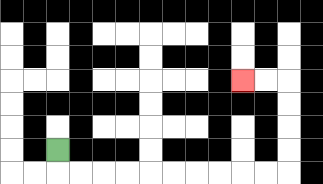{'start': '[2, 6]', 'end': '[10, 3]', 'path_directions': 'D,R,R,R,R,R,R,R,R,R,R,U,U,U,U,L,L', 'path_coordinates': '[[2, 6], [2, 7], [3, 7], [4, 7], [5, 7], [6, 7], [7, 7], [8, 7], [9, 7], [10, 7], [11, 7], [12, 7], [12, 6], [12, 5], [12, 4], [12, 3], [11, 3], [10, 3]]'}